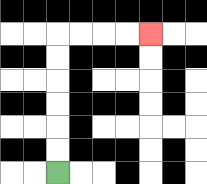{'start': '[2, 7]', 'end': '[6, 1]', 'path_directions': 'U,U,U,U,U,U,R,R,R,R', 'path_coordinates': '[[2, 7], [2, 6], [2, 5], [2, 4], [2, 3], [2, 2], [2, 1], [3, 1], [4, 1], [5, 1], [6, 1]]'}